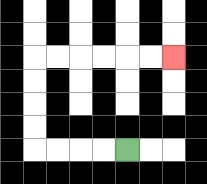{'start': '[5, 6]', 'end': '[7, 2]', 'path_directions': 'L,L,L,L,U,U,U,U,R,R,R,R,R,R', 'path_coordinates': '[[5, 6], [4, 6], [3, 6], [2, 6], [1, 6], [1, 5], [1, 4], [1, 3], [1, 2], [2, 2], [3, 2], [4, 2], [5, 2], [6, 2], [7, 2]]'}